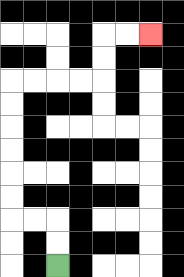{'start': '[2, 11]', 'end': '[6, 1]', 'path_directions': 'U,U,L,L,U,U,U,U,U,U,R,R,R,R,U,U,R,R', 'path_coordinates': '[[2, 11], [2, 10], [2, 9], [1, 9], [0, 9], [0, 8], [0, 7], [0, 6], [0, 5], [0, 4], [0, 3], [1, 3], [2, 3], [3, 3], [4, 3], [4, 2], [4, 1], [5, 1], [6, 1]]'}